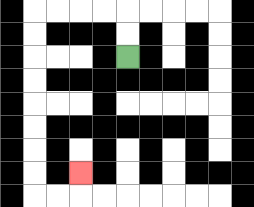{'start': '[5, 2]', 'end': '[3, 7]', 'path_directions': 'U,U,L,L,L,L,D,D,D,D,D,D,D,D,R,R,U', 'path_coordinates': '[[5, 2], [5, 1], [5, 0], [4, 0], [3, 0], [2, 0], [1, 0], [1, 1], [1, 2], [1, 3], [1, 4], [1, 5], [1, 6], [1, 7], [1, 8], [2, 8], [3, 8], [3, 7]]'}